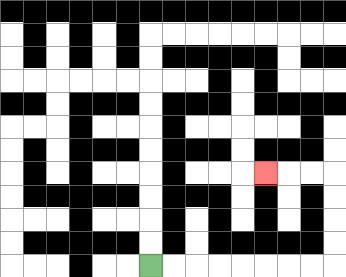{'start': '[6, 11]', 'end': '[11, 7]', 'path_directions': 'R,R,R,R,R,R,R,R,U,U,U,U,L,L,L', 'path_coordinates': '[[6, 11], [7, 11], [8, 11], [9, 11], [10, 11], [11, 11], [12, 11], [13, 11], [14, 11], [14, 10], [14, 9], [14, 8], [14, 7], [13, 7], [12, 7], [11, 7]]'}